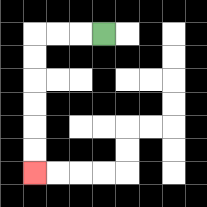{'start': '[4, 1]', 'end': '[1, 7]', 'path_directions': 'L,L,L,D,D,D,D,D,D', 'path_coordinates': '[[4, 1], [3, 1], [2, 1], [1, 1], [1, 2], [1, 3], [1, 4], [1, 5], [1, 6], [1, 7]]'}